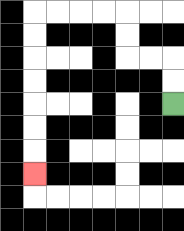{'start': '[7, 4]', 'end': '[1, 7]', 'path_directions': 'U,U,L,L,U,U,L,L,L,L,D,D,D,D,D,D,D', 'path_coordinates': '[[7, 4], [7, 3], [7, 2], [6, 2], [5, 2], [5, 1], [5, 0], [4, 0], [3, 0], [2, 0], [1, 0], [1, 1], [1, 2], [1, 3], [1, 4], [1, 5], [1, 6], [1, 7]]'}